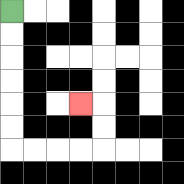{'start': '[0, 0]', 'end': '[3, 4]', 'path_directions': 'D,D,D,D,D,D,R,R,R,R,U,U,L', 'path_coordinates': '[[0, 0], [0, 1], [0, 2], [0, 3], [0, 4], [0, 5], [0, 6], [1, 6], [2, 6], [3, 6], [4, 6], [4, 5], [4, 4], [3, 4]]'}